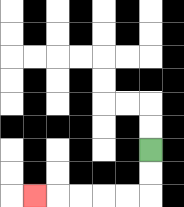{'start': '[6, 6]', 'end': '[1, 8]', 'path_directions': 'D,D,L,L,L,L,L', 'path_coordinates': '[[6, 6], [6, 7], [6, 8], [5, 8], [4, 8], [3, 8], [2, 8], [1, 8]]'}